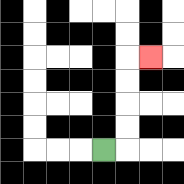{'start': '[4, 6]', 'end': '[6, 2]', 'path_directions': 'R,U,U,U,U,R', 'path_coordinates': '[[4, 6], [5, 6], [5, 5], [5, 4], [5, 3], [5, 2], [6, 2]]'}